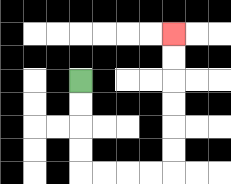{'start': '[3, 3]', 'end': '[7, 1]', 'path_directions': 'D,D,D,D,R,R,R,R,U,U,U,U,U,U', 'path_coordinates': '[[3, 3], [3, 4], [3, 5], [3, 6], [3, 7], [4, 7], [5, 7], [6, 7], [7, 7], [7, 6], [7, 5], [7, 4], [7, 3], [7, 2], [7, 1]]'}